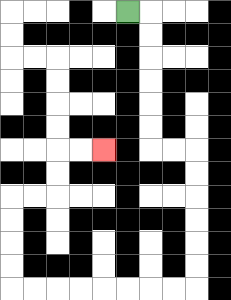{'start': '[5, 0]', 'end': '[4, 6]', 'path_directions': 'R,D,D,D,D,D,D,R,R,D,D,D,D,D,D,L,L,L,L,L,L,L,L,U,U,U,U,R,R,U,U,R,R', 'path_coordinates': '[[5, 0], [6, 0], [6, 1], [6, 2], [6, 3], [6, 4], [6, 5], [6, 6], [7, 6], [8, 6], [8, 7], [8, 8], [8, 9], [8, 10], [8, 11], [8, 12], [7, 12], [6, 12], [5, 12], [4, 12], [3, 12], [2, 12], [1, 12], [0, 12], [0, 11], [0, 10], [0, 9], [0, 8], [1, 8], [2, 8], [2, 7], [2, 6], [3, 6], [4, 6]]'}